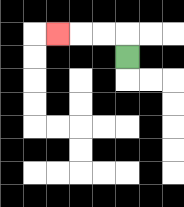{'start': '[5, 2]', 'end': '[2, 1]', 'path_directions': 'U,L,L,L', 'path_coordinates': '[[5, 2], [5, 1], [4, 1], [3, 1], [2, 1]]'}